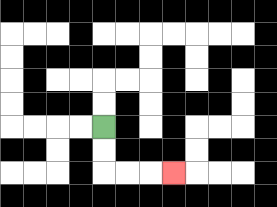{'start': '[4, 5]', 'end': '[7, 7]', 'path_directions': 'D,D,R,R,R', 'path_coordinates': '[[4, 5], [4, 6], [4, 7], [5, 7], [6, 7], [7, 7]]'}